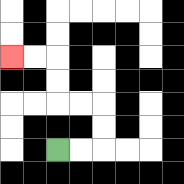{'start': '[2, 6]', 'end': '[0, 2]', 'path_directions': 'R,R,U,U,L,L,U,U,L,L', 'path_coordinates': '[[2, 6], [3, 6], [4, 6], [4, 5], [4, 4], [3, 4], [2, 4], [2, 3], [2, 2], [1, 2], [0, 2]]'}